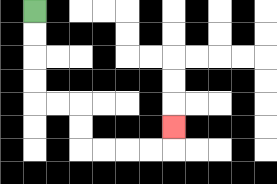{'start': '[1, 0]', 'end': '[7, 5]', 'path_directions': 'D,D,D,D,R,R,D,D,R,R,R,R,U', 'path_coordinates': '[[1, 0], [1, 1], [1, 2], [1, 3], [1, 4], [2, 4], [3, 4], [3, 5], [3, 6], [4, 6], [5, 6], [6, 6], [7, 6], [7, 5]]'}